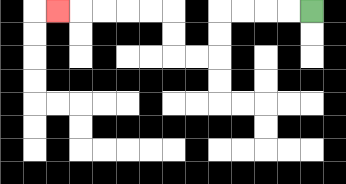{'start': '[13, 0]', 'end': '[2, 0]', 'path_directions': 'L,L,L,L,D,D,L,L,U,U,L,L,L,L,L', 'path_coordinates': '[[13, 0], [12, 0], [11, 0], [10, 0], [9, 0], [9, 1], [9, 2], [8, 2], [7, 2], [7, 1], [7, 0], [6, 0], [5, 0], [4, 0], [3, 0], [2, 0]]'}